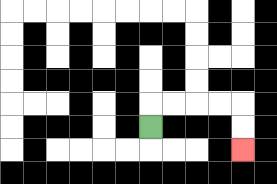{'start': '[6, 5]', 'end': '[10, 6]', 'path_directions': 'U,R,R,R,R,D,D', 'path_coordinates': '[[6, 5], [6, 4], [7, 4], [8, 4], [9, 4], [10, 4], [10, 5], [10, 6]]'}